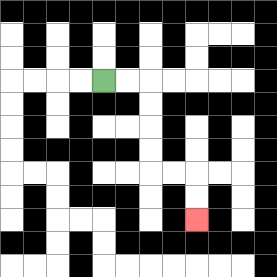{'start': '[4, 3]', 'end': '[8, 9]', 'path_directions': 'R,R,D,D,D,D,R,R,D,D', 'path_coordinates': '[[4, 3], [5, 3], [6, 3], [6, 4], [6, 5], [6, 6], [6, 7], [7, 7], [8, 7], [8, 8], [8, 9]]'}